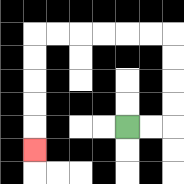{'start': '[5, 5]', 'end': '[1, 6]', 'path_directions': 'R,R,U,U,U,U,L,L,L,L,L,L,D,D,D,D,D', 'path_coordinates': '[[5, 5], [6, 5], [7, 5], [7, 4], [7, 3], [7, 2], [7, 1], [6, 1], [5, 1], [4, 1], [3, 1], [2, 1], [1, 1], [1, 2], [1, 3], [1, 4], [1, 5], [1, 6]]'}